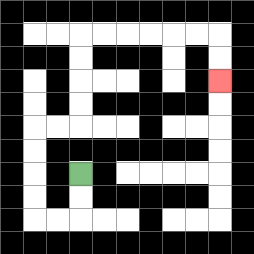{'start': '[3, 7]', 'end': '[9, 3]', 'path_directions': 'D,D,L,L,U,U,U,U,R,R,U,U,U,U,R,R,R,R,R,R,D,D', 'path_coordinates': '[[3, 7], [3, 8], [3, 9], [2, 9], [1, 9], [1, 8], [1, 7], [1, 6], [1, 5], [2, 5], [3, 5], [3, 4], [3, 3], [3, 2], [3, 1], [4, 1], [5, 1], [6, 1], [7, 1], [8, 1], [9, 1], [9, 2], [9, 3]]'}